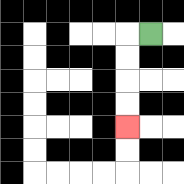{'start': '[6, 1]', 'end': '[5, 5]', 'path_directions': 'L,D,D,D,D', 'path_coordinates': '[[6, 1], [5, 1], [5, 2], [5, 3], [5, 4], [5, 5]]'}